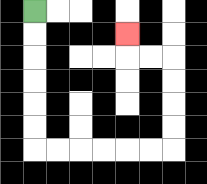{'start': '[1, 0]', 'end': '[5, 1]', 'path_directions': 'D,D,D,D,D,D,R,R,R,R,R,R,U,U,U,U,L,L,U', 'path_coordinates': '[[1, 0], [1, 1], [1, 2], [1, 3], [1, 4], [1, 5], [1, 6], [2, 6], [3, 6], [4, 6], [5, 6], [6, 6], [7, 6], [7, 5], [7, 4], [7, 3], [7, 2], [6, 2], [5, 2], [5, 1]]'}